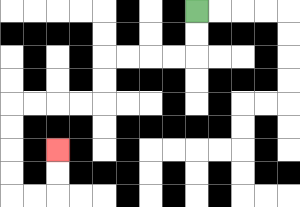{'start': '[8, 0]', 'end': '[2, 6]', 'path_directions': 'D,D,L,L,L,L,D,D,L,L,L,L,D,D,D,D,R,R,U,U', 'path_coordinates': '[[8, 0], [8, 1], [8, 2], [7, 2], [6, 2], [5, 2], [4, 2], [4, 3], [4, 4], [3, 4], [2, 4], [1, 4], [0, 4], [0, 5], [0, 6], [0, 7], [0, 8], [1, 8], [2, 8], [2, 7], [2, 6]]'}